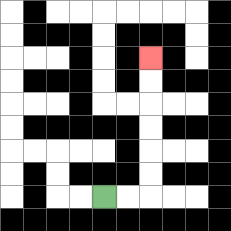{'start': '[4, 8]', 'end': '[6, 2]', 'path_directions': 'R,R,U,U,U,U,U,U', 'path_coordinates': '[[4, 8], [5, 8], [6, 8], [6, 7], [6, 6], [6, 5], [6, 4], [6, 3], [6, 2]]'}